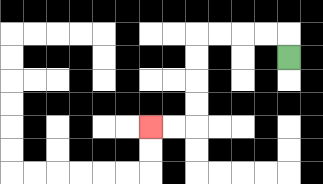{'start': '[12, 2]', 'end': '[6, 5]', 'path_directions': 'U,L,L,L,L,D,D,D,D,L,L', 'path_coordinates': '[[12, 2], [12, 1], [11, 1], [10, 1], [9, 1], [8, 1], [8, 2], [8, 3], [8, 4], [8, 5], [7, 5], [6, 5]]'}